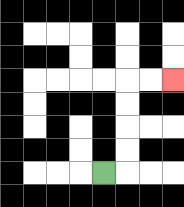{'start': '[4, 7]', 'end': '[7, 3]', 'path_directions': 'R,U,U,U,U,R,R', 'path_coordinates': '[[4, 7], [5, 7], [5, 6], [5, 5], [5, 4], [5, 3], [6, 3], [7, 3]]'}